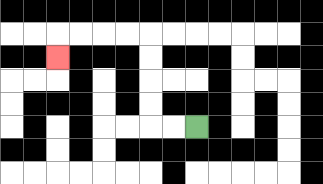{'start': '[8, 5]', 'end': '[2, 2]', 'path_directions': 'L,L,U,U,U,U,L,L,L,L,D', 'path_coordinates': '[[8, 5], [7, 5], [6, 5], [6, 4], [6, 3], [6, 2], [6, 1], [5, 1], [4, 1], [3, 1], [2, 1], [2, 2]]'}